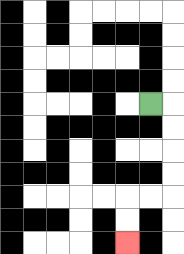{'start': '[6, 4]', 'end': '[5, 10]', 'path_directions': 'R,D,D,D,D,L,L,D,D', 'path_coordinates': '[[6, 4], [7, 4], [7, 5], [7, 6], [7, 7], [7, 8], [6, 8], [5, 8], [5, 9], [5, 10]]'}